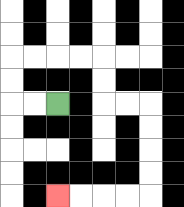{'start': '[2, 4]', 'end': '[2, 8]', 'path_directions': 'L,L,U,U,R,R,R,R,D,D,R,R,D,D,D,D,L,L,L,L', 'path_coordinates': '[[2, 4], [1, 4], [0, 4], [0, 3], [0, 2], [1, 2], [2, 2], [3, 2], [4, 2], [4, 3], [4, 4], [5, 4], [6, 4], [6, 5], [6, 6], [6, 7], [6, 8], [5, 8], [4, 8], [3, 8], [2, 8]]'}